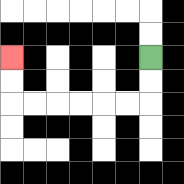{'start': '[6, 2]', 'end': '[0, 2]', 'path_directions': 'D,D,L,L,L,L,L,L,U,U', 'path_coordinates': '[[6, 2], [6, 3], [6, 4], [5, 4], [4, 4], [3, 4], [2, 4], [1, 4], [0, 4], [0, 3], [0, 2]]'}